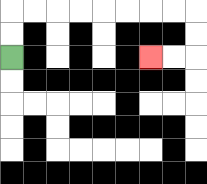{'start': '[0, 2]', 'end': '[6, 2]', 'path_directions': 'U,U,R,R,R,R,R,R,R,R,D,D,L,L', 'path_coordinates': '[[0, 2], [0, 1], [0, 0], [1, 0], [2, 0], [3, 0], [4, 0], [5, 0], [6, 0], [7, 0], [8, 0], [8, 1], [8, 2], [7, 2], [6, 2]]'}